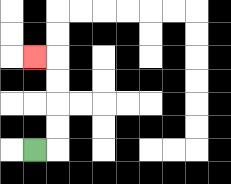{'start': '[1, 6]', 'end': '[1, 2]', 'path_directions': 'R,U,U,U,U,L', 'path_coordinates': '[[1, 6], [2, 6], [2, 5], [2, 4], [2, 3], [2, 2], [1, 2]]'}